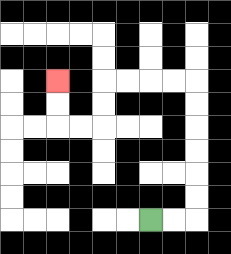{'start': '[6, 9]', 'end': '[2, 3]', 'path_directions': 'R,R,U,U,U,U,U,U,L,L,L,L,D,D,L,L,U,U', 'path_coordinates': '[[6, 9], [7, 9], [8, 9], [8, 8], [8, 7], [8, 6], [8, 5], [8, 4], [8, 3], [7, 3], [6, 3], [5, 3], [4, 3], [4, 4], [4, 5], [3, 5], [2, 5], [2, 4], [2, 3]]'}